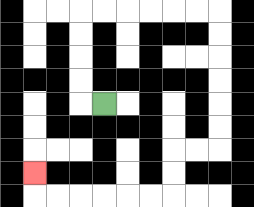{'start': '[4, 4]', 'end': '[1, 7]', 'path_directions': 'L,U,U,U,U,R,R,R,R,R,R,D,D,D,D,D,D,L,L,D,D,L,L,L,L,L,L,U', 'path_coordinates': '[[4, 4], [3, 4], [3, 3], [3, 2], [3, 1], [3, 0], [4, 0], [5, 0], [6, 0], [7, 0], [8, 0], [9, 0], [9, 1], [9, 2], [9, 3], [9, 4], [9, 5], [9, 6], [8, 6], [7, 6], [7, 7], [7, 8], [6, 8], [5, 8], [4, 8], [3, 8], [2, 8], [1, 8], [1, 7]]'}